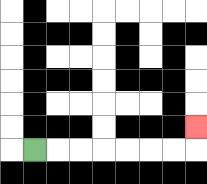{'start': '[1, 6]', 'end': '[8, 5]', 'path_directions': 'R,R,R,R,R,R,R,U', 'path_coordinates': '[[1, 6], [2, 6], [3, 6], [4, 6], [5, 6], [6, 6], [7, 6], [8, 6], [8, 5]]'}